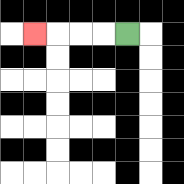{'start': '[5, 1]', 'end': '[1, 1]', 'path_directions': 'L,L,L,L', 'path_coordinates': '[[5, 1], [4, 1], [3, 1], [2, 1], [1, 1]]'}